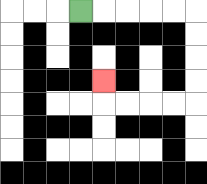{'start': '[3, 0]', 'end': '[4, 3]', 'path_directions': 'R,R,R,R,R,D,D,D,D,L,L,L,L,U', 'path_coordinates': '[[3, 0], [4, 0], [5, 0], [6, 0], [7, 0], [8, 0], [8, 1], [8, 2], [8, 3], [8, 4], [7, 4], [6, 4], [5, 4], [4, 4], [4, 3]]'}